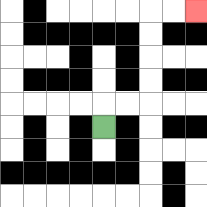{'start': '[4, 5]', 'end': '[8, 0]', 'path_directions': 'U,R,R,U,U,U,U,R,R', 'path_coordinates': '[[4, 5], [4, 4], [5, 4], [6, 4], [6, 3], [6, 2], [6, 1], [6, 0], [7, 0], [8, 0]]'}